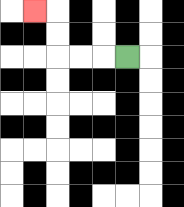{'start': '[5, 2]', 'end': '[1, 0]', 'path_directions': 'L,L,L,U,U,L', 'path_coordinates': '[[5, 2], [4, 2], [3, 2], [2, 2], [2, 1], [2, 0], [1, 0]]'}